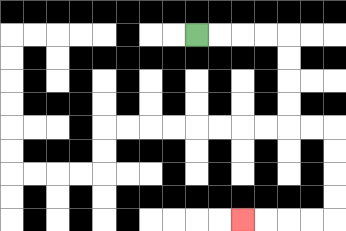{'start': '[8, 1]', 'end': '[10, 9]', 'path_directions': 'R,R,R,R,D,D,D,D,R,R,D,D,D,D,L,L,L,L', 'path_coordinates': '[[8, 1], [9, 1], [10, 1], [11, 1], [12, 1], [12, 2], [12, 3], [12, 4], [12, 5], [13, 5], [14, 5], [14, 6], [14, 7], [14, 8], [14, 9], [13, 9], [12, 9], [11, 9], [10, 9]]'}